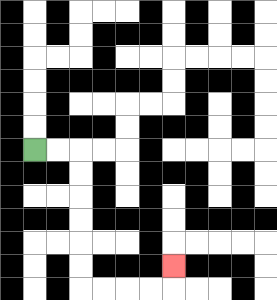{'start': '[1, 6]', 'end': '[7, 11]', 'path_directions': 'R,R,D,D,D,D,D,D,R,R,R,R,U', 'path_coordinates': '[[1, 6], [2, 6], [3, 6], [3, 7], [3, 8], [3, 9], [3, 10], [3, 11], [3, 12], [4, 12], [5, 12], [6, 12], [7, 12], [7, 11]]'}